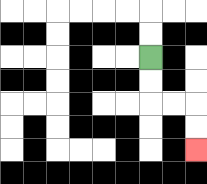{'start': '[6, 2]', 'end': '[8, 6]', 'path_directions': 'D,D,R,R,D,D', 'path_coordinates': '[[6, 2], [6, 3], [6, 4], [7, 4], [8, 4], [8, 5], [8, 6]]'}